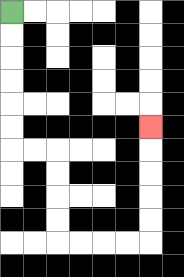{'start': '[0, 0]', 'end': '[6, 5]', 'path_directions': 'D,D,D,D,D,D,R,R,D,D,D,D,R,R,R,R,U,U,U,U,U', 'path_coordinates': '[[0, 0], [0, 1], [0, 2], [0, 3], [0, 4], [0, 5], [0, 6], [1, 6], [2, 6], [2, 7], [2, 8], [2, 9], [2, 10], [3, 10], [4, 10], [5, 10], [6, 10], [6, 9], [6, 8], [6, 7], [6, 6], [6, 5]]'}